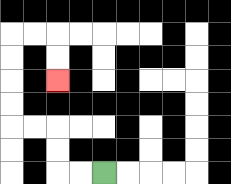{'start': '[4, 7]', 'end': '[2, 3]', 'path_directions': 'L,L,U,U,L,L,U,U,U,U,R,R,D,D', 'path_coordinates': '[[4, 7], [3, 7], [2, 7], [2, 6], [2, 5], [1, 5], [0, 5], [0, 4], [0, 3], [0, 2], [0, 1], [1, 1], [2, 1], [2, 2], [2, 3]]'}